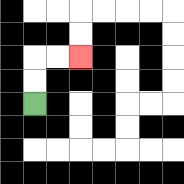{'start': '[1, 4]', 'end': '[3, 2]', 'path_directions': 'U,U,R,R', 'path_coordinates': '[[1, 4], [1, 3], [1, 2], [2, 2], [3, 2]]'}